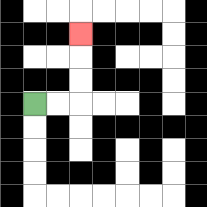{'start': '[1, 4]', 'end': '[3, 1]', 'path_directions': 'R,R,U,U,U', 'path_coordinates': '[[1, 4], [2, 4], [3, 4], [3, 3], [3, 2], [3, 1]]'}